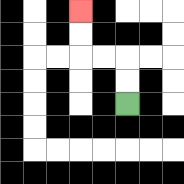{'start': '[5, 4]', 'end': '[3, 0]', 'path_directions': 'U,U,L,L,U,U', 'path_coordinates': '[[5, 4], [5, 3], [5, 2], [4, 2], [3, 2], [3, 1], [3, 0]]'}